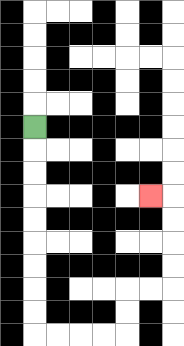{'start': '[1, 5]', 'end': '[6, 8]', 'path_directions': 'D,D,D,D,D,D,D,D,D,R,R,R,R,U,U,R,R,U,U,U,U,L', 'path_coordinates': '[[1, 5], [1, 6], [1, 7], [1, 8], [1, 9], [1, 10], [1, 11], [1, 12], [1, 13], [1, 14], [2, 14], [3, 14], [4, 14], [5, 14], [5, 13], [5, 12], [6, 12], [7, 12], [7, 11], [7, 10], [7, 9], [7, 8], [6, 8]]'}